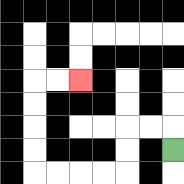{'start': '[7, 6]', 'end': '[3, 3]', 'path_directions': 'U,L,L,D,D,L,L,L,L,U,U,U,U,R,R', 'path_coordinates': '[[7, 6], [7, 5], [6, 5], [5, 5], [5, 6], [5, 7], [4, 7], [3, 7], [2, 7], [1, 7], [1, 6], [1, 5], [1, 4], [1, 3], [2, 3], [3, 3]]'}